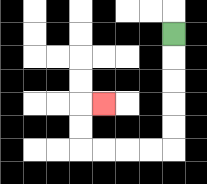{'start': '[7, 1]', 'end': '[4, 4]', 'path_directions': 'D,D,D,D,D,L,L,L,L,U,U,R', 'path_coordinates': '[[7, 1], [7, 2], [7, 3], [7, 4], [7, 5], [7, 6], [6, 6], [5, 6], [4, 6], [3, 6], [3, 5], [3, 4], [4, 4]]'}